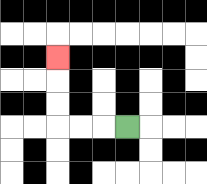{'start': '[5, 5]', 'end': '[2, 2]', 'path_directions': 'L,L,L,U,U,U', 'path_coordinates': '[[5, 5], [4, 5], [3, 5], [2, 5], [2, 4], [2, 3], [2, 2]]'}